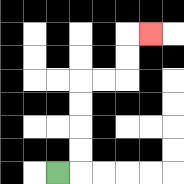{'start': '[2, 7]', 'end': '[6, 1]', 'path_directions': 'R,U,U,U,U,R,R,U,U,R', 'path_coordinates': '[[2, 7], [3, 7], [3, 6], [3, 5], [3, 4], [3, 3], [4, 3], [5, 3], [5, 2], [5, 1], [6, 1]]'}